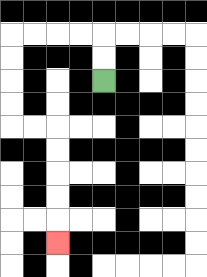{'start': '[4, 3]', 'end': '[2, 10]', 'path_directions': 'U,U,L,L,L,L,D,D,D,D,R,R,D,D,D,D,D', 'path_coordinates': '[[4, 3], [4, 2], [4, 1], [3, 1], [2, 1], [1, 1], [0, 1], [0, 2], [0, 3], [0, 4], [0, 5], [1, 5], [2, 5], [2, 6], [2, 7], [2, 8], [2, 9], [2, 10]]'}